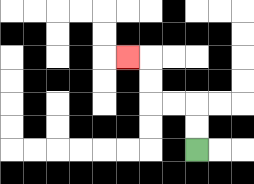{'start': '[8, 6]', 'end': '[5, 2]', 'path_directions': 'U,U,L,L,U,U,L', 'path_coordinates': '[[8, 6], [8, 5], [8, 4], [7, 4], [6, 4], [6, 3], [6, 2], [5, 2]]'}